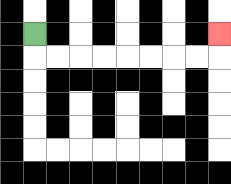{'start': '[1, 1]', 'end': '[9, 1]', 'path_directions': 'D,R,R,R,R,R,R,R,R,U', 'path_coordinates': '[[1, 1], [1, 2], [2, 2], [3, 2], [4, 2], [5, 2], [6, 2], [7, 2], [8, 2], [9, 2], [9, 1]]'}